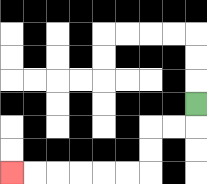{'start': '[8, 4]', 'end': '[0, 7]', 'path_directions': 'D,L,L,D,D,L,L,L,L,L,L', 'path_coordinates': '[[8, 4], [8, 5], [7, 5], [6, 5], [6, 6], [6, 7], [5, 7], [4, 7], [3, 7], [2, 7], [1, 7], [0, 7]]'}